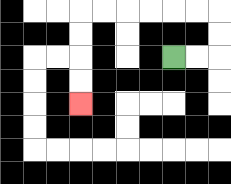{'start': '[7, 2]', 'end': '[3, 4]', 'path_directions': 'R,R,U,U,L,L,L,L,L,L,D,D,D,D', 'path_coordinates': '[[7, 2], [8, 2], [9, 2], [9, 1], [9, 0], [8, 0], [7, 0], [6, 0], [5, 0], [4, 0], [3, 0], [3, 1], [3, 2], [3, 3], [3, 4]]'}